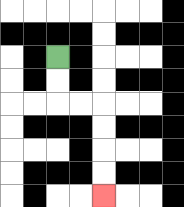{'start': '[2, 2]', 'end': '[4, 8]', 'path_directions': 'D,D,R,R,D,D,D,D', 'path_coordinates': '[[2, 2], [2, 3], [2, 4], [3, 4], [4, 4], [4, 5], [4, 6], [4, 7], [4, 8]]'}